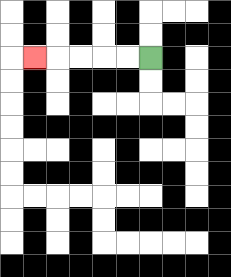{'start': '[6, 2]', 'end': '[1, 2]', 'path_directions': 'L,L,L,L,L', 'path_coordinates': '[[6, 2], [5, 2], [4, 2], [3, 2], [2, 2], [1, 2]]'}